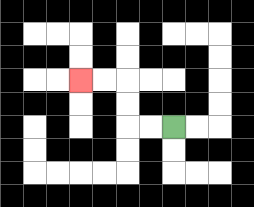{'start': '[7, 5]', 'end': '[3, 3]', 'path_directions': 'L,L,U,U,L,L', 'path_coordinates': '[[7, 5], [6, 5], [5, 5], [5, 4], [5, 3], [4, 3], [3, 3]]'}